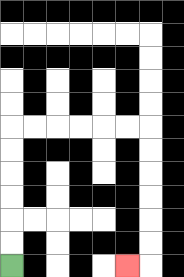{'start': '[0, 11]', 'end': '[5, 11]', 'path_directions': 'U,U,U,U,U,U,R,R,R,R,R,R,D,D,D,D,D,D,L', 'path_coordinates': '[[0, 11], [0, 10], [0, 9], [0, 8], [0, 7], [0, 6], [0, 5], [1, 5], [2, 5], [3, 5], [4, 5], [5, 5], [6, 5], [6, 6], [6, 7], [6, 8], [6, 9], [6, 10], [6, 11], [5, 11]]'}